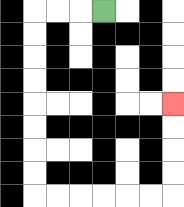{'start': '[4, 0]', 'end': '[7, 4]', 'path_directions': 'L,L,L,D,D,D,D,D,D,D,D,R,R,R,R,R,R,U,U,U,U', 'path_coordinates': '[[4, 0], [3, 0], [2, 0], [1, 0], [1, 1], [1, 2], [1, 3], [1, 4], [1, 5], [1, 6], [1, 7], [1, 8], [2, 8], [3, 8], [4, 8], [5, 8], [6, 8], [7, 8], [7, 7], [7, 6], [7, 5], [7, 4]]'}